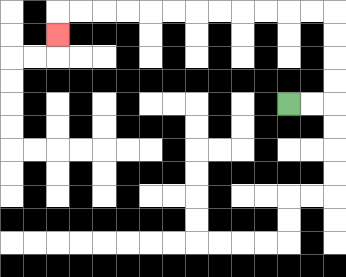{'start': '[12, 4]', 'end': '[2, 1]', 'path_directions': 'R,R,U,U,U,U,L,L,L,L,L,L,L,L,L,L,L,L,D', 'path_coordinates': '[[12, 4], [13, 4], [14, 4], [14, 3], [14, 2], [14, 1], [14, 0], [13, 0], [12, 0], [11, 0], [10, 0], [9, 0], [8, 0], [7, 0], [6, 0], [5, 0], [4, 0], [3, 0], [2, 0], [2, 1]]'}